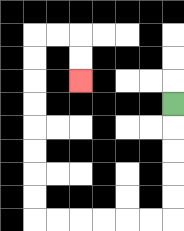{'start': '[7, 4]', 'end': '[3, 3]', 'path_directions': 'D,D,D,D,D,L,L,L,L,L,L,U,U,U,U,U,U,U,U,R,R,D,D', 'path_coordinates': '[[7, 4], [7, 5], [7, 6], [7, 7], [7, 8], [7, 9], [6, 9], [5, 9], [4, 9], [3, 9], [2, 9], [1, 9], [1, 8], [1, 7], [1, 6], [1, 5], [1, 4], [1, 3], [1, 2], [1, 1], [2, 1], [3, 1], [3, 2], [3, 3]]'}